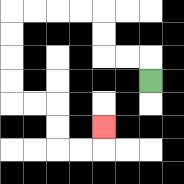{'start': '[6, 3]', 'end': '[4, 5]', 'path_directions': 'U,L,L,U,U,L,L,L,L,D,D,D,D,R,R,D,D,R,R,U', 'path_coordinates': '[[6, 3], [6, 2], [5, 2], [4, 2], [4, 1], [4, 0], [3, 0], [2, 0], [1, 0], [0, 0], [0, 1], [0, 2], [0, 3], [0, 4], [1, 4], [2, 4], [2, 5], [2, 6], [3, 6], [4, 6], [4, 5]]'}